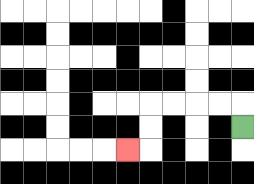{'start': '[10, 5]', 'end': '[5, 6]', 'path_directions': 'U,L,L,L,L,D,D,L', 'path_coordinates': '[[10, 5], [10, 4], [9, 4], [8, 4], [7, 4], [6, 4], [6, 5], [6, 6], [5, 6]]'}